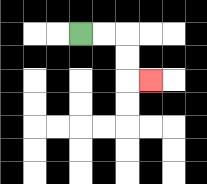{'start': '[3, 1]', 'end': '[6, 3]', 'path_directions': 'R,R,D,D,R', 'path_coordinates': '[[3, 1], [4, 1], [5, 1], [5, 2], [5, 3], [6, 3]]'}